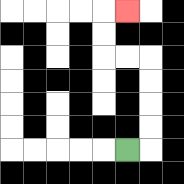{'start': '[5, 6]', 'end': '[5, 0]', 'path_directions': 'R,U,U,U,U,L,L,U,U,R', 'path_coordinates': '[[5, 6], [6, 6], [6, 5], [6, 4], [6, 3], [6, 2], [5, 2], [4, 2], [4, 1], [4, 0], [5, 0]]'}